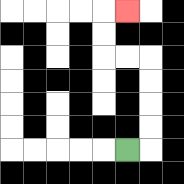{'start': '[5, 6]', 'end': '[5, 0]', 'path_directions': 'R,U,U,U,U,L,L,U,U,R', 'path_coordinates': '[[5, 6], [6, 6], [6, 5], [6, 4], [6, 3], [6, 2], [5, 2], [4, 2], [4, 1], [4, 0], [5, 0]]'}